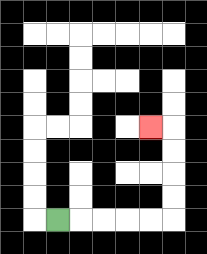{'start': '[2, 9]', 'end': '[6, 5]', 'path_directions': 'R,R,R,R,R,U,U,U,U,L', 'path_coordinates': '[[2, 9], [3, 9], [4, 9], [5, 9], [6, 9], [7, 9], [7, 8], [7, 7], [7, 6], [7, 5], [6, 5]]'}